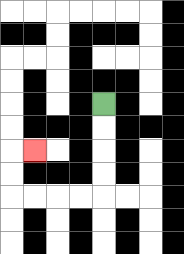{'start': '[4, 4]', 'end': '[1, 6]', 'path_directions': 'D,D,D,D,L,L,L,L,U,U,R', 'path_coordinates': '[[4, 4], [4, 5], [4, 6], [4, 7], [4, 8], [3, 8], [2, 8], [1, 8], [0, 8], [0, 7], [0, 6], [1, 6]]'}